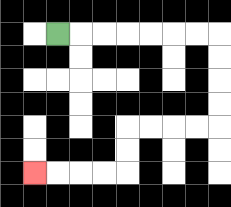{'start': '[2, 1]', 'end': '[1, 7]', 'path_directions': 'R,R,R,R,R,R,R,D,D,D,D,L,L,L,L,D,D,L,L,L,L', 'path_coordinates': '[[2, 1], [3, 1], [4, 1], [5, 1], [6, 1], [7, 1], [8, 1], [9, 1], [9, 2], [9, 3], [9, 4], [9, 5], [8, 5], [7, 5], [6, 5], [5, 5], [5, 6], [5, 7], [4, 7], [3, 7], [2, 7], [1, 7]]'}